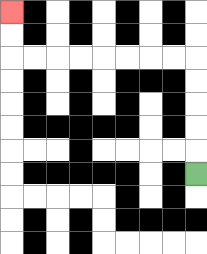{'start': '[8, 7]', 'end': '[0, 0]', 'path_directions': 'U,U,U,U,U,L,L,L,L,L,L,L,L,U,U', 'path_coordinates': '[[8, 7], [8, 6], [8, 5], [8, 4], [8, 3], [8, 2], [7, 2], [6, 2], [5, 2], [4, 2], [3, 2], [2, 2], [1, 2], [0, 2], [0, 1], [0, 0]]'}